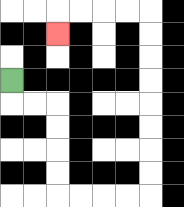{'start': '[0, 3]', 'end': '[2, 1]', 'path_directions': 'D,R,R,D,D,D,D,R,R,R,R,U,U,U,U,U,U,U,U,L,L,L,L,D', 'path_coordinates': '[[0, 3], [0, 4], [1, 4], [2, 4], [2, 5], [2, 6], [2, 7], [2, 8], [3, 8], [4, 8], [5, 8], [6, 8], [6, 7], [6, 6], [6, 5], [6, 4], [6, 3], [6, 2], [6, 1], [6, 0], [5, 0], [4, 0], [3, 0], [2, 0], [2, 1]]'}